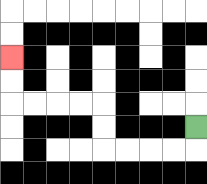{'start': '[8, 5]', 'end': '[0, 2]', 'path_directions': 'D,L,L,L,L,U,U,L,L,L,L,U,U', 'path_coordinates': '[[8, 5], [8, 6], [7, 6], [6, 6], [5, 6], [4, 6], [4, 5], [4, 4], [3, 4], [2, 4], [1, 4], [0, 4], [0, 3], [0, 2]]'}